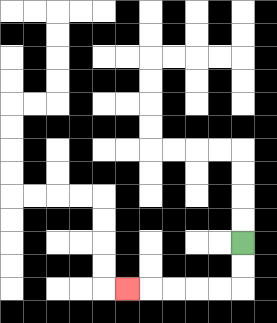{'start': '[10, 10]', 'end': '[5, 12]', 'path_directions': 'D,D,L,L,L,L,L', 'path_coordinates': '[[10, 10], [10, 11], [10, 12], [9, 12], [8, 12], [7, 12], [6, 12], [5, 12]]'}